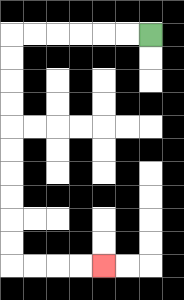{'start': '[6, 1]', 'end': '[4, 11]', 'path_directions': 'L,L,L,L,L,L,D,D,D,D,D,D,D,D,D,D,R,R,R,R', 'path_coordinates': '[[6, 1], [5, 1], [4, 1], [3, 1], [2, 1], [1, 1], [0, 1], [0, 2], [0, 3], [0, 4], [0, 5], [0, 6], [0, 7], [0, 8], [0, 9], [0, 10], [0, 11], [1, 11], [2, 11], [3, 11], [4, 11]]'}